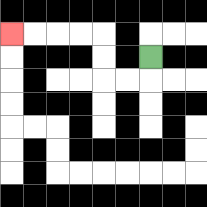{'start': '[6, 2]', 'end': '[0, 1]', 'path_directions': 'D,L,L,U,U,L,L,L,L', 'path_coordinates': '[[6, 2], [6, 3], [5, 3], [4, 3], [4, 2], [4, 1], [3, 1], [2, 1], [1, 1], [0, 1]]'}